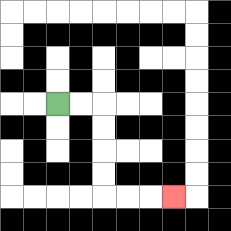{'start': '[2, 4]', 'end': '[7, 8]', 'path_directions': 'R,R,D,D,D,D,R,R,R', 'path_coordinates': '[[2, 4], [3, 4], [4, 4], [4, 5], [4, 6], [4, 7], [4, 8], [5, 8], [6, 8], [7, 8]]'}